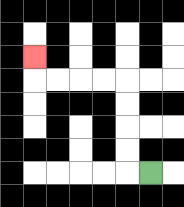{'start': '[6, 7]', 'end': '[1, 2]', 'path_directions': 'L,U,U,U,U,L,L,L,L,U', 'path_coordinates': '[[6, 7], [5, 7], [5, 6], [5, 5], [5, 4], [5, 3], [4, 3], [3, 3], [2, 3], [1, 3], [1, 2]]'}